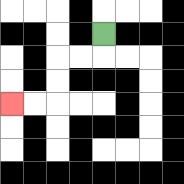{'start': '[4, 1]', 'end': '[0, 4]', 'path_directions': 'D,L,L,D,D,L,L', 'path_coordinates': '[[4, 1], [4, 2], [3, 2], [2, 2], [2, 3], [2, 4], [1, 4], [0, 4]]'}